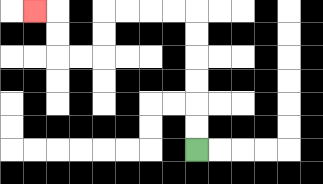{'start': '[8, 6]', 'end': '[1, 0]', 'path_directions': 'U,U,U,U,U,U,L,L,L,L,D,D,L,L,U,U,L', 'path_coordinates': '[[8, 6], [8, 5], [8, 4], [8, 3], [8, 2], [8, 1], [8, 0], [7, 0], [6, 0], [5, 0], [4, 0], [4, 1], [4, 2], [3, 2], [2, 2], [2, 1], [2, 0], [1, 0]]'}